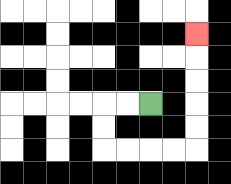{'start': '[6, 4]', 'end': '[8, 1]', 'path_directions': 'L,L,D,D,R,R,R,R,U,U,U,U,U', 'path_coordinates': '[[6, 4], [5, 4], [4, 4], [4, 5], [4, 6], [5, 6], [6, 6], [7, 6], [8, 6], [8, 5], [8, 4], [8, 3], [8, 2], [8, 1]]'}